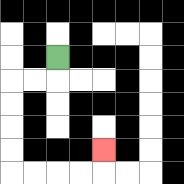{'start': '[2, 2]', 'end': '[4, 6]', 'path_directions': 'D,L,L,D,D,D,D,R,R,R,R,U', 'path_coordinates': '[[2, 2], [2, 3], [1, 3], [0, 3], [0, 4], [0, 5], [0, 6], [0, 7], [1, 7], [2, 7], [3, 7], [4, 7], [4, 6]]'}